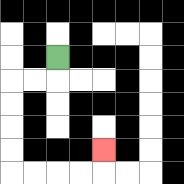{'start': '[2, 2]', 'end': '[4, 6]', 'path_directions': 'D,L,L,D,D,D,D,R,R,R,R,U', 'path_coordinates': '[[2, 2], [2, 3], [1, 3], [0, 3], [0, 4], [0, 5], [0, 6], [0, 7], [1, 7], [2, 7], [3, 7], [4, 7], [4, 6]]'}